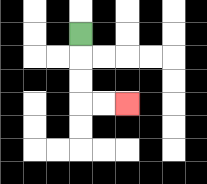{'start': '[3, 1]', 'end': '[5, 4]', 'path_directions': 'D,D,D,R,R', 'path_coordinates': '[[3, 1], [3, 2], [3, 3], [3, 4], [4, 4], [5, 4]]'}